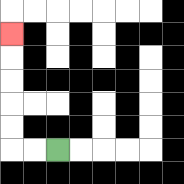{'start': '[2, 6]', 'end': '[0, 1]', 'path_directions': 'L,L,U,U,U,U,U', 'path_coordinates': '[[2, 6], [1, 6], [0, 6], [0, 5], [0, 4], [0, 3], [0, 2], [0, 1]]'}